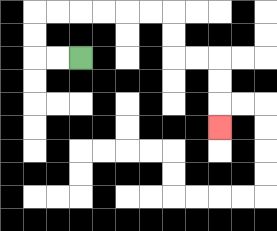{'start': '[3, 2]', 'end': '[9, 5]', 'path_directions': 'L,L,U,U,R,R,R,R,R,R,D,D,R,R,D,D,D', 'path_coordinates': '[[3, 2], [2, 2], [1, 2], [1, 1], [1, 0], [2, 0], [3, 0], [4, 0], [5, 0], [6, 0], [7, 0], [7, 1], [7, 2], [8, 2], [9, 2], [9, 3], [9, 4], [9, 5]]'}